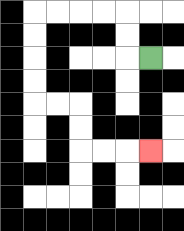{'start': '[6, 2]', 'end': '[6, 6]', 'path_directions': 'L,U,U,L,L,L,L,D,D,D,D,R,R,D,D,R,R,R', 'path_coordinates': '[[6, 2], [5, 2], [5, 1], [5, 0], [4, 0], [3, 0], [2, 0], [1, 0], [1, 1], [1, 2], [1, 3], [1, 4], [2, 4], [3, 4], [3, 5], [3, 6], [4, 6], [5, 6], [6, 6]]'}